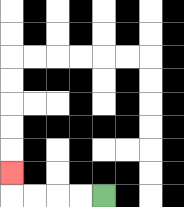{'start': '[4, 8]', 'end': '[0, 7]', 'path_directions': 'L,L,L,L,U', 'path_coordinates': '[[4, 8], [3, 8], [2, 8], [1, 8], [0, 8], [0, 7]]'}